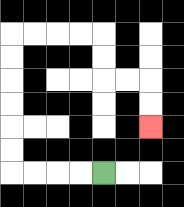{'start': '[4, 7]', 'end': '[6, 5]', 'path_directions': 'L,L,L,L,U,U,U,U,U,U,R,R,R,R,D,D,R,R,D,D', 'path_coordinates': '[[4, 7], [3, 7], [2, 7], [1, 7], [0, 7], [0, 6], [0, 5], [0, 4], [0, 3], [0, 2], [0, 1], [1, 1], [2, 1], [3, 1], [4, 1], [4, 2], [4, 3], [5, 3], [6, 3], [6, 4], [6, 5]]'}